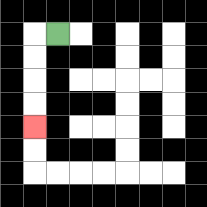{'start': '[2, 1]', 'end': '[1, 5]', 'path_directions': 'L,D,D,D,D', 'path_coordinates': '[[2, 1], [1, 1], [1, 2], [1, 3], [1, 4], [1, 5]]'}